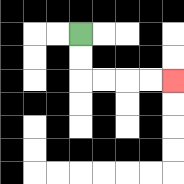{'start': '[3, 1]', 'end': '[7, 3]', 'path_directions': 'D,D,R,R,R,R', 'path_coordinates': '[[3, 1], [3, 2], [3, 3], [4, 3], [5, 3], [6, 3], [7, 3]]'}